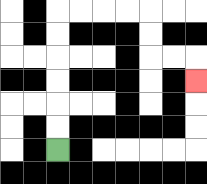{'start': '[2, 6]', 'end': '[8, 3]', 'path_directions': 'U,U,U,U,U,U,R,R,R,R,D,D,R,R,D', 'path_coordinates': '[[2, 6], [2, 5], [2, 4], [2, 3], [2, 2], [2, 1], [2, 0], [3, 0], [4, 0], [5, 0], [6, 0], [6, 1], [6, 2], [7, 2], [8, 2], [8, 3]]'}